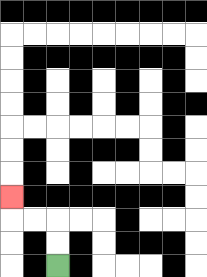{'start': '[2, 11]', 'end': '[0, 8]', 'path_directions': 'U,U,L,L,U', 'path_coordinates': '[[2, 11], [2, 10], [2, 9], [1, 9], [0, 9], [0, 8]]'}